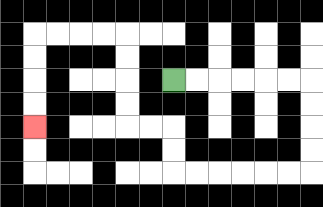{'start': '[7, 3]', 'end': '[1, 5]', 'path_directions': 'R,R,R,R,R,R,D,D,D,D,L,L,L,L,L,L,U,U,L,L,U,U,U,U,L,L,L,L,D,D,D,D', 'path_coordinates': '[[7, 3], [8, 3], [9, 3], [10, 3], [11, 3], [12, 3], [13, 3], [13, 4], [13, 5], [13, 6], [13, 7], [12, 7], [11, 7], [10, 7], [9, 7], [8, 7], [7, 7], [7, 6], [7, 5], [6, 5], [5, 5], [5, 4], [5, 3], [5, 2], [5, 1], [4, 1], [3, 1], [2, 1], [1, 1], [1, 2], [1, 3], [1, 4], [1, 5]]'}